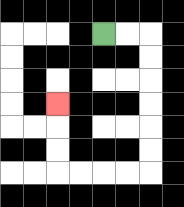{'start': '[4, 1]', 'end': '[2, 4]', 'path_directions': 'R,R,D,D,D,D,D,D,L,L,L,L,U,U,U', 'path_coordinates': '[[4, 1], [5, 1], [6, 1], [6, 2], [6, 3], [6, 4], [6, 5], [6, 6], [6, 7], [5, 7], [4, 7], [3, 7], [2, 7], [2, 6], [2, 5], [2, 4]]'}